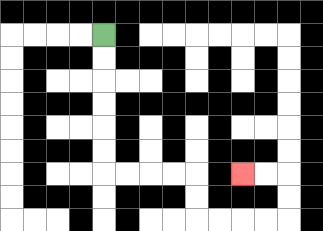{'start': '[4, 1]', 'end': '[10, 7]', 'path_directions': 'D,D,D,D,D,D,R,R,R,R,D,D,R,R,R,R,U,U,L,L', 'path_coordinates': '[[4, 1], [4, 2], [4, 3], [4, 4], [4, 5], [4, 6], [4, 7], [5, 7], [6, 7], [7, 7], [8, 7], [8, 8], [8, 9], [9, 9], [10, 9], [11, 9], [12, 9], [12, 8], [12, 7], [11, 7], [10, 7]]'}